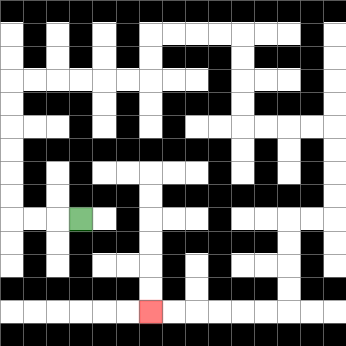{'start': '[3, 9]', 'end': '[6, 13]', 'path_directions': 'L,L,L,U,U,U,U,U,U,R,R,R,R,R,R,U,U,R,R,R,R,D,D,D,D,R,R,R,R,D,D,D,D,L,L,D,D,D,D,L,L,L,L,L,L', 'path_coordinates': '[[3, 9], [2, 9], [1, 9], [0, 9], [0, 8], [0, 7], [0, 6], [0, 5], [0, 4], [0, 3], [1, 3], [2, 3], [3, 3], [4, 3], [5, 3], [6, 3], [6, 2], [6, 1], [7, 1], [8, 1], [9, 1], [10, 1], [10, 2], [10, 3], [10, 4], [10, 5], [11, 5], [12, 5], [13, 5], [14, 5], [14, 6], [14, 7], [14, 8], [14, 9], [13, 9], [12, 9], [12, 10], [12, 11], [12, 12], [12, 13], [11, 13], [10, 13], [9, 13], [8, 13], [7, 13], [6, 13]]'}